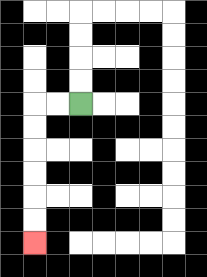{'start': '[3, 4]', 'end': '[1, 10]', 'path_directions': 'L,L,D,D,D,D,D,D', 'path_coordinates': '[[3, 4], [2, 4], [1, 4], [1, 5], [1, 6], [1, 7], [1, 8], [1, 9], [1, 10]]'}